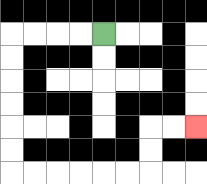{'start': '[4, 1]', 'end': '[8, 5]', 'path_directions': 'L,L,L,L,D,D,D,D,D,D,R,R,R,R,R,R,U,U,R,R', 'path_coordinates': '[[4, 1], [3, 1], [2, 1], [1, 1], [0, 1], [0, 2], [0, 3], [0, 4], [0, 5], [0, 6], [0, 7], [1, 7], [2, 7], [3, 7], [4, 7], [5, 7], [6, 7], [6, 6], [6, 5], [7, 5], [8, 5]]'}